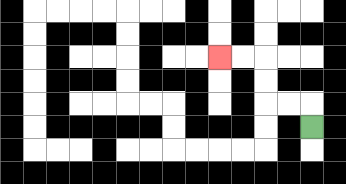{'start': '[13, 5]', 'end': '[9, 2]', 'path_directions': 'U,L,L,U,U,L,L', 'path_coordinates': '[[13, 5], [13, 4], [12, 4], [11, 4], [11, 3], [11, 2], [10, 2], [9, 2]]'}